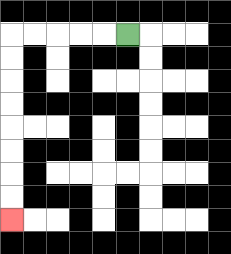{'start': '[5, 1]', 'end': '[0, 9]', 'path_directions': 'L,L,L,L,L,D,D,D,D,D,D,D,D', 'path_coordinates': '[[5, 1], [4, 1], [3, 1], [2, 1], [1, 1], [0, 1], [0, 2], [0, 3], [0, 4], [0, 5], [0, 6], [0, 7], [0, 8], [0, 9]]'}